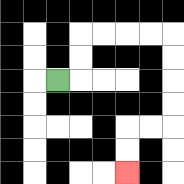{'start': '[2, 3]', 'end': '[5, 7]', 'path_directions': 'R,U,U,R,R,R,R,D,D,D,D,L,L,D,D', 'path_coordinates': '[[2, 3], [3, 3], [3, 2], [3, 1], [4, 1], [5, 1], [6, 1], [7, 1], [7, 2], [7, 3], [7, 4], [7, 5], [6, 5], [5, 5], [5, 6], [5, 7]]'}